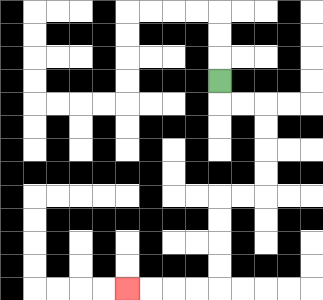{'start': '[9, 3]', 'end': '[5, 12]', 'path_directions': 'D,R,R,D,D,D,D,L,L,D,D,D,D,L,L,L,L', 'path_coordinates': '[[9, 3], [9, 4], [10, 4], [11, 4], [11, 5], [11, 6], [11, 7], [11, 8], [10, 8], [9, 8], [9, 9], [9, 10], [9, 11], [9, 12], [8, 12], [7, 12], [6, 12], [5, 12]]'}